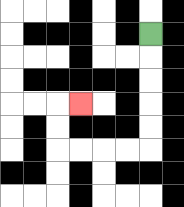{'start': '[6, 1]', 'end': '[3, 4]', 'path_directions': 'D,D,D,D,D,L,L,L,L,U,U,R', 'path_coordinates': '[[6, 1], [6, 2], [6, 3], [6, 4], [6, 5], [6, 6], [5, 6], [4, 6], [3, 6], [2, 6], [2, 5], [2, 4], [3, 4]]'}